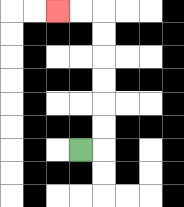{'start': '[3, 6]', 'end': '[2, 0]', 'path_directions': 'R,U,U,U,U,U,U,L,L', 'path_coordinates': '[[3, 6], [4, 6], [4, 5], [4, 4], [4, 3], [4, 2], [4, 1], [4, 0], [3, 0], [2, 0]]'}